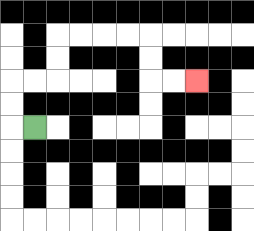{'start': '[1, 5]', 'end': '[8, 3]', 'path_directions': 'L,U,U,R,R,U,U,R,R,R,R,D,D,R,R', 'path_coordinates': '[[1, 5], [0, 5], [0, 4], [0, 3], [1, 3], [2, 3], [2, 2], [2, 1], [3, 1], [4, 1], [5, 1], [6, 1], [6, 2], [6, 3], [7, 3], [8, 3]]'}